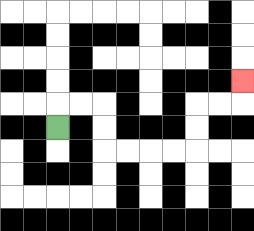{'start': '[2, 5]', 'end': '[10, 3]', 'path_directions': 'U,R,R,D,D,R,R,R,R,U,U,R,R,U', 'path_coordinates': '[[2, 5], [2, 4], [3, 4], [4, 4], [4, 5], [4, 6], [5, 6], [6, 6], [7, 6], [8, 6], [8, 5], [8, 4], [9, 4], [10, 4], [10, 3]]'}